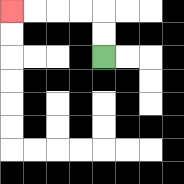{'start': '[4, 2]', 'end': '[0, 0]', 'path_directions': 'U,U,L,L,L,L', 'path_coordinates': '[[4, 2], [4, 1], [4, 0], [3, 0], [2, 0], [1, 0], [0, 0]]'}